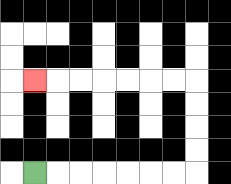{'start': '[1, 7]', 'end': '[1, 3]', 'path_directions': 'R,R,R,R,R,R,R,U,U,U,U,L,L,L,L,L,L,L', 'path_coordinates': '[[1, 7], [2, 7], [3, 7], [4, 7], [5, 7], [6, 7], [7, 7], [8, 7], [8, 6], [8, 5], [8, 4], [8, 3], [7, 3], [6, 3], [5, 3], [4, 3], [3, 3], [2, 3], [1, 3]]'}